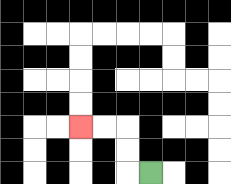{'start': '[6, 7]', 'end': '[3, 5]', 'path_directions': 'L,U,U,L,L', 'path_coordinates': '[[6, 7], [5, 7], [5, 6], [5, 5], [4, 5], [3, 5]]'}